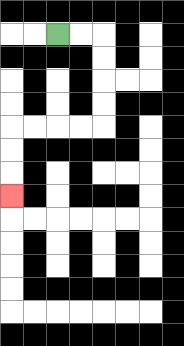{'start': '[2, 1]', 'end': '[0, 8]', 'path_directions': 'R,R,D,D,D,D,L,L,L,L,D,D,D', 'path_coordinates': '[[2, 1], [3, 1], [4, 1], [4, 2], [4, 3], [4, 4], [4, 5], [3, 5], [2, 5], [1, 5], [0, 5], [0, 6], [0, 7], [0, 8]]'}